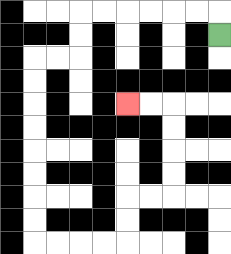{'start': '[9, 1]', 'end': '[5, 4]', 'path_directions': 'U,L,L,L,L,L,L,D,D,L,L,D,D,D,D,D,D,D,D,R,R,R,R,U,U,R,R,U,U,U,U,L,L', 'path_coordinates': '[[9, 1], [9, 0], [8, 0], [7, 0], [6, 0], [5, 0], [4, 0], [3, 0], [3, 1], [3, 2], [2, 2], [1, 2], [1, 3], [1, 4], [1, 5], [1, 6], [1, 7], [1, 8], [1, 9], [1, 10], [2, 10], [3, 10], [4, 10], [5, 10], [5, 9], [5, 8], [6, 8], [7, 8], [7, 7], [7, 6], [7, 5], [7, 4], [6, 4], [5, 4]]'}